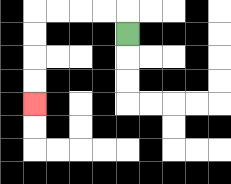{'start': '[5, 1]', 'end': '[1, 4]', 'path_directions': 'U,L,L,L,L,D,D,D,D', 'path_coordinates': '[[5, 1], [5, 0], [4, 0], [3, 0], [2, 0], [1, 0], [1, 1], [1, 2], [1, 3], [1, 4]]'}